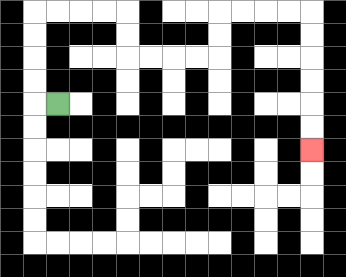{'start': '[2, 4]', 'end': '[13, 6]', 'path_directions': 'L,U,U,U,U,R,R,R,R,D,D,R,R,R,R,U,U,R,R,R,R,D,D,D,D,D,D', 'path_coordinates': '[[2, 4], [1, 4], [1, 3], [1, 2], [1, 1], [1, 0], [2, 0], [3, 0], [4, 0], [5, 0], [5, 1], [5, 2], [6, 2], [7, 2], [8, 2], [9, 2], [9, 1], [9, 0], [10, 0], [11, 0], [12, 0], [13, 0], [13, 1], [13, 2], [13, 3], [13, 4], [13, 5], [13, 6]]'}